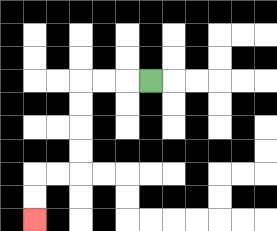{'start': '[6, 3]', 'end': '[1, 9]', 'path_directions': 'L,L,L,D,D,D,D,L,L,D,D', 'path_coordinates': '[[6, 3], [5, 3], [4, 3], [3, 3], [3, 4], [3, 5], [3, 6], [3, 7], [2, 7], [1, 7], [1, 8], [1, 9]]'}